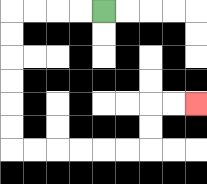{'start': '[4, 0]', 'end': '[8, 4]', 'path_directions': 'L,L,L,L,D,D,D,D,D,D,R,R,R,R,R,R,U,U,R,R', 'path_coordinates': '[[4, 0], [3, 0], [2, 0], [1, 0], [0, 0], [0, 1], [0, 2], [0, 3], [0, 4], [0, 5], [0, 6], [1, 6], [2, 6], [3, 6], [4, 6], [5, 6], [6, 6], [6, 5], [6, 4], [7, 4], [8, 4]]'}